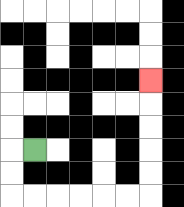{'start': '[1, 6]', 'end': '[6, 3]', 'path_directions': 'L,D,D,R,R,R,R,R,R,U,U,U,U,U', 'path_coordinates': '[[1, 6], [0, 6], [0, 7], [0, 8], [1, 8], [2, 8], [3, 8], [4, 8], [5, 8], [6, 8], [6, 7], [6, 6], [6, 5], [6, 4], [6, 3]]'}